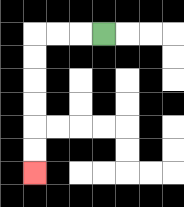{'start': '[4, 1]', 'end': '[1, 7]', 'path_directions': 'L,L,L,D,D,D,D,D,D', 'path_coordinates': '[[4, 1], [3, 1], [2, 1], [1, 1], [1, 2], [1, 3], [1, 4], [1, 5], [1, 6], [1, 7]]'}